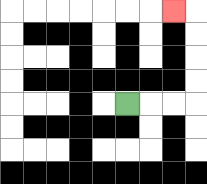{'start': '[5, 4]', 'end': '[7, 0]', 'path_directions': 'R,R,R,U,U,U,U,L', 'path_coordinates': '[[5, 4], [6, 4], [7, 4], [8, 4], [8, 3], [8, 2], [8, 1], [8, 0], [7, 0]]'}